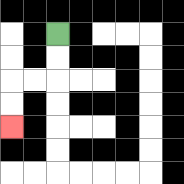{'start': '[2, 1]', 'end': '[0, 5]', 'path_directions': 'D,D,L,L,D,D', 'path_coordinates': '[[2, 1], [2, 2], [2, 3], [1, 3], [0, 3], [0, 4], [0, 5]]'}